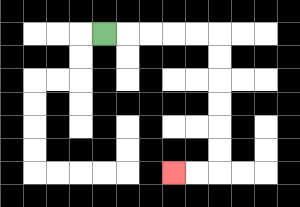{'start': '[4, 1]', 'end': '[7, 7]', 'path_directions': 'R,R,R,R,R,D,D,D,D,D,D,L,L', 'path_coordinates': '[[4, 1], [5, 1], [6, 1], [7, 1], [8, 1], [9, 1], [9, 2], [9, 3], [9, 4], [9, 5], [9, 6], [9, 7], [8, 7], [7, 7]]'}